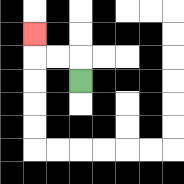{'start': '[3, 3]', 'end': '[1, 1]', 'path_directions': 'U,L,L,U', 'path_coordinates': '[[3, 3], [3, 2], [2, 2], [1, 2], [1, 1]]'}